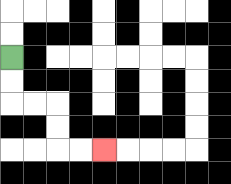{'start': '[0, 2]', 'end': '[4, 6]', 'path_directions': 'D,D,R,R,D,D,R,R', 'path_coordinates': '[[0, 2], [0, 3], [0, 4], [1, 4], [2, 4], [2, 5], [2, 6], [3, 6], [4, 6]]'}